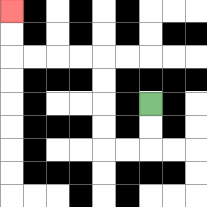{'start': '[6, 4]', 'end': '[0, 0]', 'path_directions': 'D,D,L,L,U,U,U,U,L,L,L,L,U,U', 'path_coordinates': '[[6, 4], [6, 5], [6, 6], [5, 6], [4, 6], [4, 5], [4, 4], [4, 3], [4, 2], [3, 2], [2, 2], [1, 2], [0, 2], [0, 1], [0, 0]]'}